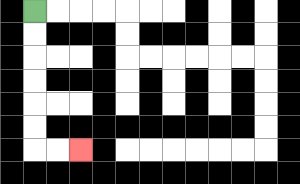{'start': '[1, 0]', 'end': '[3, 6]', 'path_directions': 'D,D,D,D,D,D,R,R', 'path_coordinates': '[[1, 0], [1, 1], [1, 2], [1, 3], [1, 4], [1, 5], [1, 6], [2, 6], [3, 6]]'}